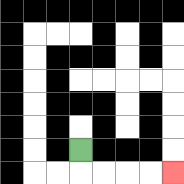{'start': '[3, 6]', 'end': '[7, 7]', 'path_directions': 'D,R,R,R,R', 'path_coordinates': '[[3, 6], [3, 7], [4, 7], [5, 7], [6, 7], [7, 7]]'}